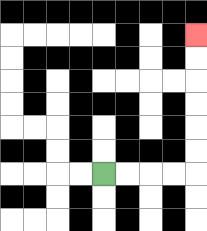{'start': '[4, 7]', 'end': '[8, 1]', 'path_directions': 'R,R,R,R,U,U,U,U,U,U', 'path_coordinates': '[[4, 7], [5, 7], [6, 7], [7, 7], [8, 7], [8, 6], [8, 5], [8, 4], [8, 3], [8, 2], [8, 1]]'}